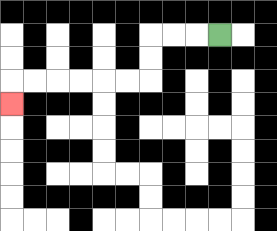{'start': '[9, 1]', 'end': '[0, 4]', 'path_directions': 'L,L,L,D,D,L,L,L,L,L,L,D', 'path_coordinates': '[[9, 1], [8, 1], [7, 1], [6, 1], [6, 2], [6, 3], [5, 3], [4, 3], [3, 3], [2, 3], [1, 3], [0, 3], [0, 4]]'}